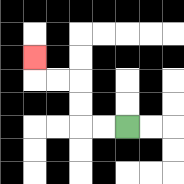{'start': '[5, 5]', 'end': '[1, 2]', 'path_directions': 'L,L,U,U,L,L,U', 'path_coordinates': '[[5, 5], [4, 5], [3, 5], [3, 4], [3, 3], [2, 3], [1, 3], [1, 2]]'}